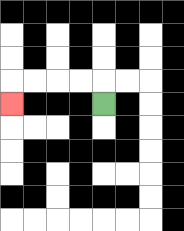{'start': '[4, 4]', 'end': '[0, 4]', 'path_directions': 'U,L,L,L,L,D', 'path_coordinates': '[[4, 4], [4, 3], [3, 3], [2, 3], [1, 3], [0, 3], [0, 4]]'}